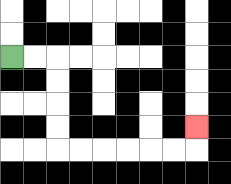{'start': '[0, 2]', 'end': '[8, 5]', 'path_directions': 'R,R,D,D,D,D,R,R,R,R,R,R,U', 'path_coordinates': '[[0, 2], [1, 2], [2, 2], [2, 3], [2, 4], [2, 5], [2, 6], [3, 6], [4, 6], [5, 6], [6, 6], [7, 6], [8, 6], [8, 5]]'}